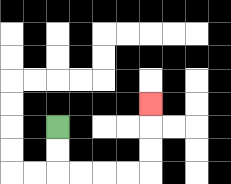{'start': '[2, 5]', 'end': '[6, 4]', 'path_directions': 'D,D,R,R,R,R,U,U,U', 'path_coordinates': '[[2, 5], [2, 6], [2, 7], [3, 7], [4, 7], [5, 7], [6, 7], [6, 6], [6, 5], [6, 4]]'}